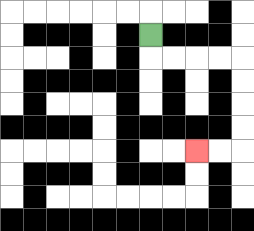{'start': '[6, 1]', 'end': '[8, 6]', 'path_directions': 'D,R,R,R,R,D,D,D,D,L,L', 'path_coordinates': '[[6, 1], [6, 2], [7, 2], [8, 2], [9, 2], [10, 2], [10, 3], [10, 4], [10, 5], [10, 6], [9, 6], [8, 6]]'}